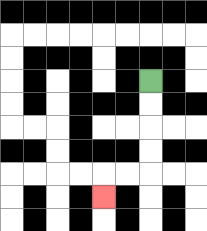{'start': '[6, 3]', 'end': '[4, 8]', 'path_directions': 'D,D,D,D,L,L,D', 'path_coordinates': '[[6, 3], [6, 4], [6, 5], [6, 6], [6, 7], [5, 7], [4, 7], [4, 8]]'}